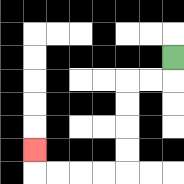{'start': '[7, 2]', 'end': '[1, 6]', 'path_directions': 'D,L,L,D,D,D,D,L,L,L,L,U', 'path_coordinates': '[[7, 2], [7, 3], [6, 3], [5, 3], [5, 4], [5, 5], [5, 6], [5, 7], [4, 7], [3, 7], [2, 7], [1, 7], [1, 6]]'}